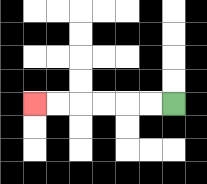{'start': '[7, 4]', 'end': '[1, 4]', 'path_directions': 'L,L,L,L,L,L', 'path_coordinates': '[[7, 4], [6, 4], [5, 4], [4, 4], [3, 4], [2, 4], [1, 4]]'}